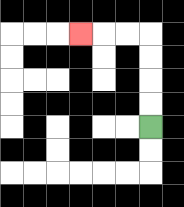{'start': '[6, 5]', 'end': '[3, 1]', 'path_directions': 'U,U,U,U,L,L,L', 'path_coordinates': '[[6, 5], [6, 4], [6, 3], [6, 2], [6, 1], [5, 1], [4, 1], [3, 1]]'}